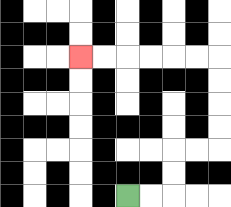{'start': '[5, 8]', 'end': '[3, 2]', 'path_directions': 'R,R,U,U,R,R,U,U,U,U,L,L,L,L,L,L', 'path_coordinates': '[[5, 8], [6, 8], [7, 8], [7, 7], [7, 6], [8, 6], [9, 6], [9, 5], [9, 4], [9, 3], [9, 2], [8, 2], [7, 2], [6, 2], [5, 2], [4, 2], [3, 2]]'}